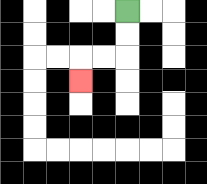{'start': '[5, 0]', 'end': '[3, 3]', 'path_directions': 'D,D,L,L,D', 'path_coordinates': '[[5, 0], [5, 1], [5, 2], [4, 2], [3, 2], [3, 3]]'}